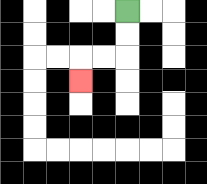{'start': '[5, 0]', 'end': '[3, 3]', 'path_directions': 'D,D,L,L,D', 'path_coordinates': '[[5, 0], [5, 1], [5, 2], [4, 2], [3, 2], [3, 3]]'}